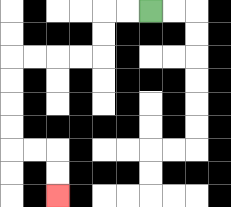{'start': '[6, 0]', 'end': '[2, 8]', 'path_directions': 'L,L,D,D,L,L,L,L,D,D,D,D,R,R,D,D', 'path_coordinates': '[[6, 0], [5, 0], [4, 0], [4, 1], [4, 2], [3, 2], [2, 2], [1, 2], [0, 2], [0, 3], [0, 4], [0, 5], [0, 6], [1, 6], [2, 6], [2, 7], [2, 8]]'}